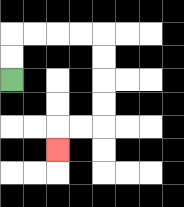{'start': '[0, 3]', 'end': '[2, 6]', 'path_directions': 'U,U,R,R,R,R,D,D,D,D,L,L,D', 'path_coordinates': '[[0, 3], [0, 2], [0, 1], [1, 1], [2, 1], [3, 1], [4, 1], [4, 2], [4, 3], [4, 4], [4, 5], [3, 5], [2, 5], [2, 6]]'}